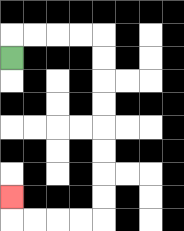{'start': '[0, 2]', 'end': '[0, 8]', 'path_directions': 'U,R,R,R,R,D,D,D,D,D,D,D,D,L,L,L,L,U', 'path_coordinates': '[[0, 2], [0, 1], [1, 1], [2, 1], [3, 1], [4, 1], [4, 2], [4, 3], [4, 4], [4, 5], [4, 6], [4, 7], [4, 8], [4, 9], [3, 9], [2, 9], [1, 9], [0, 9], [0, 8]]'}